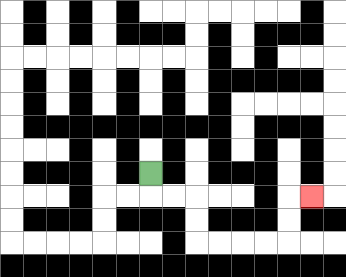{'start': '[6, 7]', 'end': '[13, 8]', 'path_directions': 'D,R,R,D,D,R,R,R,R,U,U,R', 'path_coordinates': '[[6, 7], [6, 8], [7, 8], [8, 8], [8, 9], [8, 10], [9, 10], [10, 10], [11, 10], [12, 10], [12, 9], [12, 8], [13, 8]]'}